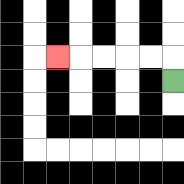{'start': '[7, 3]', 'end': '[2, 2]', 'path_directions': 'U,L,L,L,L,L', 'path_coordinates': '[[7, 3], [7, 2], [6, 2], [5, 2], [4, 2], [3, 2], [2, 2]]'}